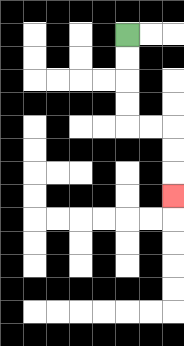{'start': '[5, 1]', 'end': '[7, 8]', 'path_directions': 'D,D,D,D,R,R,D,D,D', 'path_coordinates': '[[5, 1], [5, 2], [5, 3], [5, 4], [5, 5], [6, 5], [7, 5], [7, 6], [7, 7], [7, 8]]'}